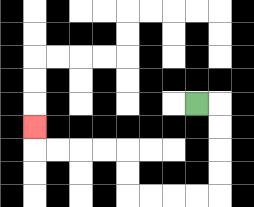{'start': '[8, 4]', 'end': '[1, 5]', 'path_directions': 'R,D,D,D,D,L,L,L,L,U,U,L,L,L,L,U', 'path_coordinates': '[[8, 4], [9, 4], [9, 5], [9, 6], [9, 7], [9, 8], [8, 8], [7, 8], [6, 8], [5, 8], [5, 7], [5, 6], [4, 6], [3, 6], [2, 6], [1, 6], [1, 5]]'}